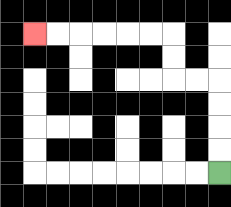{'start': '[9, 7]', 'end': '[1, 1]', 'path_directions': 'U,U,U,U,L,L,U,U,L,L,L,L,L,L', 'path_coordinates': '[[9, 7], [9, 6], [9, 5], [9, 4], [9, 3], [8, 3], [7, 3], [7, 2], [7, 1], [6, 1], [5, 1], [4, 1], [3, 1], [2, 1], [1, 1]]'}